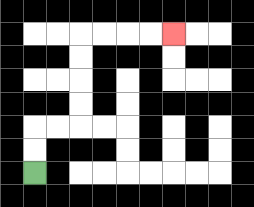{'start': '[1, 7]', 'end': '[7, 1]', 'path_directions': 'U,U,R,R,U,U,U,U,R,R,R,R', 'path_coordinates': '[[1, 7], [1, 6], [1, 5], [2, 5], [3, 5], [3, 4], [3, 3], [3, 2], [3, 1], [4, 1], [5, 1], [6, 1], [7, 1]]'}